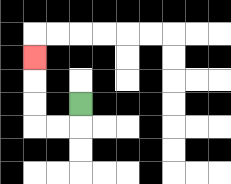{'start': '[3, 4]', 'end': '[1, 2]', 'path_directions': 'D,L,L,U,U,U', 'path_coordinates': '[[3, 4], [3, 5], [2, 5], [1, 5], [1, 4], [1, 3], [1, 2]]'}